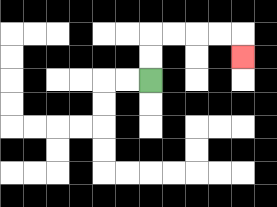{'start': '[6, 3]', 'end': '[10, 2]', 'path_directions': 'U,U,R,R,R,R,D', 'path_coordinates': '[[6, 3], [6, 2], [6, 1], [7, 1], [8, 1], [9, 1], [10, 1], [10, 2]]'}